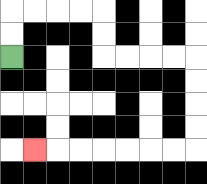{'start': '[0, 2]', 'end': '[1, 6]', 'path_directions': 'U,U,R,R,R,R,D,D,R,R,R,R,D,D,D,D,L,L,L,L,L,L,L', 'path_coordinates': '[[0, 2], [0, 1], [0, 0], [1, 0], [2, 0], [3, 0], [4, 0], [4, 1], [4, 2], [5, 2], [6, 2], [7, 2], [8, 2], [8, 3], [8, 4], [8, 5], [8, 6], [7, 6], [6, 6], [5, 6], [4, 6], [3, 6], [2, 6], [1, 6]]'}